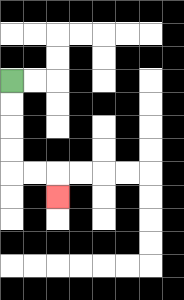{'start': '[0, 3]', 'end': '[2, 8]', 'path_directions': 'D,D,D,D,R,R,D', 'path_coordinates': '[[0, 3], [0, 4], [0, 5], [0, 6], [0, 7], [1, 7], [2, 7], [2, 8]]'}